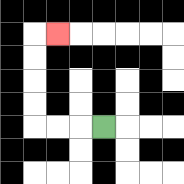{'start': '[4, 5]', 'end': '[2, 1]', 'path_directions': 'L,L,L,U,U,U,U,R', 'path_coordinates': '[[4, 5], [3, 5], [2, 5], [1, 5], [1, 4], [1, 3], [1, 2], [1, 1], [2, 1]]'}